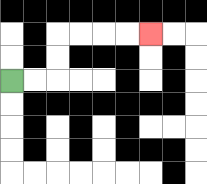{'start': '[0, 3]', 'end': '[6, 1]', 'path_directions': 'R,R,U,U,R,R,R,R', 'path_coordinates': '[[0, 3], [1, 3], [2, 3], [2, 2], [2, 1], [3, 1], [4, 1], [5, 1], [6, 1]]'}